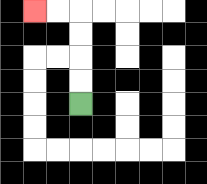{'start': '[3, 4]', 'end': '[1, 0]', 'path_directions': 'U,U,U,U,L,L', 'path_coordinates': '[[3, 4], [3, 3], [3, 2], [3, 1], [3, 0], [2, 0], [1, 0]]'}